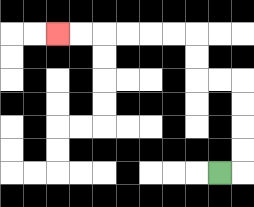{'start': '[9, 7]', 'end': '[2, 1]', 'path_directions': 'R,U,U,U,U,L,L,U,U,L,L,L,L,L,L', 'path_coordinates': '[[9, 7], [10, 7], [10, 6], [10, 5], [10, 4], [10, 3], [9, 3], [8, 3], [8, 2], [8, 1], [7, 1], [6, 1], [5, 1], [4, 1], [3, 1], [2, 1]]'}